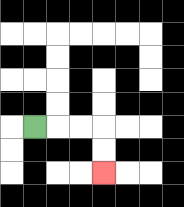{'start': '[1, 5]', 'end': '[4, 7]', 'path_directions': 'R,R,R,D,D', 'path_coordinates': '[[1, 5], [2, 5], [3, 5], [4, 5], [4, 6], [4, 7]]'}